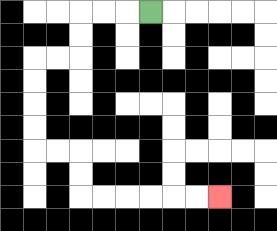{'start': '[6, 0]', 'end': '[9, 8]', 'path_directions': 'L,L,L,D,D,L,L,D,D,D,D,R,R,D,D,R,R,R,R,R,R', 'path_coordinates': '[[6, 0], [5, 0], [4, 0], [3, 0], [3, 1], [3, 2], [2, 2], [1, 2], [1, 3], [1, 4], [1, 5], [1, 6], [2, 6], [3, 6], [3, 7], [3, 8], [4, 8], [5, 8], [6, 8], [7, 8], [8, 8], [9, 8]]'}